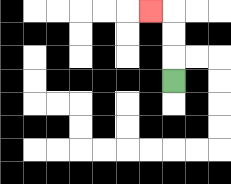{'start': '[7, 3]', 'end': '[6, 0]', 'path_directions': 'U,U,U,L', 'path_coordinates': '[[7, 3], [7, 2], [7, 1], [7, 0], [6, 0]]'}